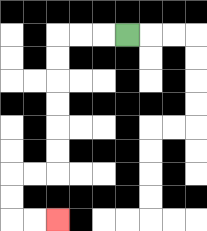{'start': '[5, 1]', 'end': '[2, 9]', 'path_directions': 'L,L,L,D,D,D,D,D,D,L,L,D,D,R,R', 'path_coordinates': '[[5, 1], [4, 1], [3, 1], [2, 1], [2, 2], [2, 3], [2, 4], [2, 5], [2, 6], [2, 7], [1, 7], [0, 7], [0, 8], [0, 9], [1, 9], [2, 9]]'}